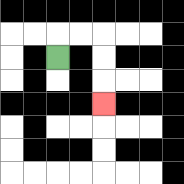{'start': '[2, 2]', 'end': '[4, 4]', 'path_directions': 'U,R,R,D,D,D', 'path_coordinates': '[[2, 2], [2, 1], [3, 1], [4, 1], [4, 2], [4, 3], [4, 4]]'}